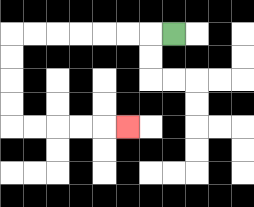{'start': '[7, 1]', 'end': '[5, 5]', 'path_directions': 'L,L,L,L,L,L,L,D,D,D,D,R,R,R,R,R', 'path_coordinates': '[[7, 1], [6, 1], [5, 1], [4, 1], [3, 1], [2, 1], [1, 1], [0, 1], [0, 2], [0, 3], [0, 4], [0, 5], [1, 5], [2, 5], [3, 5], [4, 5], [5, 5]]'}